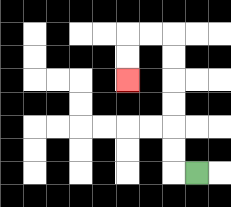{'start': '[8, 7]', 'end': '[5, 3]', 'path_directions': 'L,U,U,U,U,U,U,L,L,D,D', 'path_coordinates': '[[8, 7], [7, 7], [7, 6], [7, 5], [7, 4], [7, 3], [7, 2], [7, 1], [6, 1], [5, 1], [5, 2], [5, 3]]'}